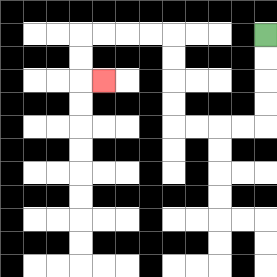{'start': '[11, 1]', 'end': '[4, 3]', 'path_directions': 'D,D,D,D,L,L,L,L,U,U,U,U,L,L,L,L,D,D,R', 'path_coordinates': '[[11, 1], [11, 2], [11, 3], [11, 4], [11, 5], [10, 5], [9, 5], [8, 5], [7, 5], [7, 4], [7, 3], [7, 2], [7, 1], [6, 1], [5, 1], [4, 1], [3, 1], [3, 2], [3, 3], [4, 3]]'}